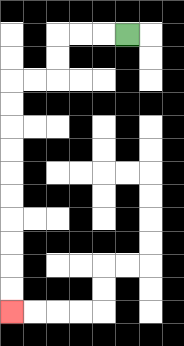{'start': '[5, 1]', 'end': '[0, 13]', 'path_directions': 'L,L,L,D,D,L,L,D,D,D,D,D,D,D,D,D,D', 'path_coordinates': '[[5, 1], [4, 1], [3, 1], [2, 1], [2, 2], [2, 3], [1, 3], [0, 3], [0, 4], [0, 5], [0, 6], [0, 7], [0, 8], [0, 9], [0, 10], [0, 11], [0, 12], [0, 13]]'}